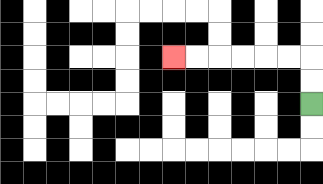{'start': '[13, 4]', 'end': '[7, 2]', 'path_directions': 'U,U,L,L,L,L,L,L', 'path_coordinates': '[[13, 4], [13, 3], [13, 2], [12, 2], [11, 2], [10, 2], [9, 2], [8, 2], [7, 2]]'}